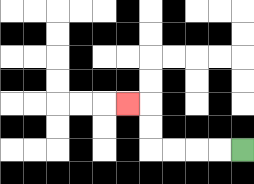{'start': '[10, 6]', 'end': '[5, 4]', 'path_directions': 'L,L,L,L,U,U,L', 'path_coordinates': '[[10, 6], [9, 6], [8, 6], [7, 6], [6, 6], [6, 5], [6, 4], [5, 4]]'}